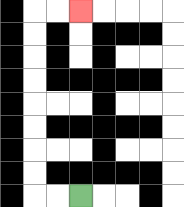{'start': '[3, 8]', 'end': '[3, 0]', 'path_directions': 'L,L,U,U,U,U,U,U,U,U,R,R', 'path_coordinates': '[[3, 8], [2, 8], [1, 8], [1, 7], [1, 6], [1, 5], [1, 4], [1, 3], [1, 2], [1, 1], [1, 0], [2, 0], [3, 0]]'}